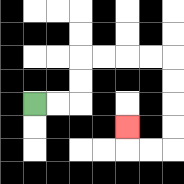{'start': '[1, 4]', 'end': '[5, 5]', 'path_directions': 'R,R,U,U,R,R,R,R,D,D,D,D,L,L,U', 'path_coordinates': '[[1, 4], [2, 4], [3, 4], [3, 3], [3, 2], [4, 2], [5, 2], [6, 2], [7, 2], [7, 3], [7, 4], [7, 5], [7, 6], [6, 6], [5, 6], [5, 5]]'}